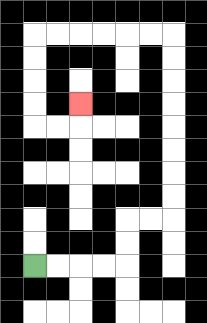{'start': '[1, 11]', 'end': '[3, 4]', 'path_directions': 'R,R,R,R,U,U,R,R,U,U,U,U,U,U,U,U,L,L,L,L,L,L,D,D,D,D,R,R,U', 'path_coordinates': '[[1, 11], [2, 11], [3, 11], [4, 11], [5, 11], [5, 10], [5, 9], [6, 9], [7, 9], [7, 8], [7, 7], [7, 6], [7, 5], [7, 4], [7, 3], [7, 2], [7, 1], [6, 1], [5, 1], [4, 1], [3, 1], [2, 1], [1, 1], [1, 2], [1, 3], [1, 4], [1, 5], [2, 5], [3, 5], [3, 4]]'}